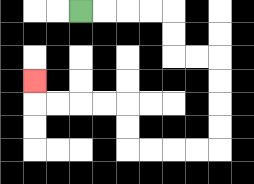{'start': '[3, 0]', 'end': '[1, 3]', 'path_directions': 'R,R,R,R,D,D,R,R,D,D,D,D,L,L,L,L,U,U,L,L,L,L,U', 'path_coordinates': '[[3, 0], [4, 0], [5, 0], [6, 0], [7, 0], [7, 1], [7, 2], [8, 2], [9, 2], [9, 3], [9, 4], [9, 5], [9, 6], [8, 6], [7, 6], [6, 6], [5, 6], [5, 5], [5, 4], [4, 4], [3, 4], [2, 4], [1, 4], [1, 3]]'}